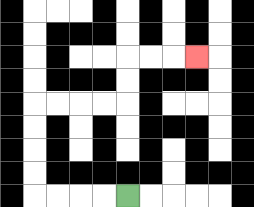{'start': '[5, 8]', 'end': '[8, 2]', 'path_directions': 'L,L,L,L,U,U,U,U,R,R,R,R,U,U,R,R,R', 'path_coordinates': '[[5, 8], [4, 8], [3, 8], [2, 8], [1, 8], [1, 7], [1, 6], [1, 5], [1, 4], [2, 4], [3, 4], [4, 4], [5, 4], [5, 3], [5, 2], [6, 2], [7, 2], [8, 2]]'}